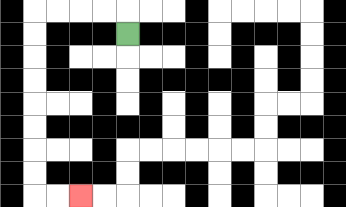{'start': '[5, 1]', 'end': '[3, 8]', 'path_directions': 'U,L,L,L,L,D,D,D,D,D,D,D,D,R,R', 'path_coordinates': '[[5, 1], [5, 0], [4, 0], [3, 0], [2, 0], [1, 0], [1, 1], [1, 2], [1, 3], [1, 4], [1, 5], [1, 6], [1, 7], [1, 8], [2, 8], [3, 8]]'}